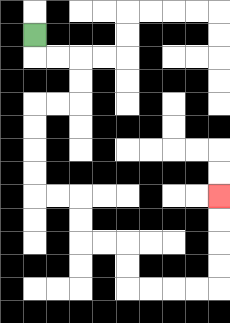{'start': '[1, 1]', 'end': '[9, 8]', 'path_directions': 'D,R,R,D,D,L,L,D,D,D,D,R,R,D,D,R,R,D,D,R,R,R,R,U,U,U,U', 'path_coordinates': '[[1, 1], [1, 2], [2, 2], [3, 2], [3, 3], [3, 4], [2, 4], [1, 4], [1, 5], [1, 6], [1, 7], [1, 8], [2, 8], [3, 8], [3, 9], [3, 10], [4, 10], [5, 10], [5, 11], [5, 12], [6, 12], [7, 12], [8, 12], [9, 12], [9, 11], [9, 10], [9, 9], [9, 8]]'}